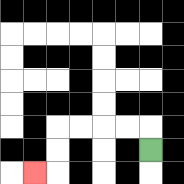{'start': '[6, 6]', 'end': '[1, 7]', 'path_directions': 'U,L,L,L,L,D,D,L', 'path_coordinates': '[[6, 6], [6, 5], [5, 5], [4, 5], [3, 5], [2, 5], [2, 6], [2, 7], [1, 7]]'}